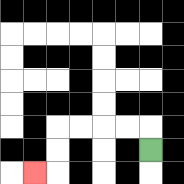{'start': '[6, 6]', 'end': '[1, 7]', 'path_directions': 'U,L,L,L,L,D,D,L', 'path_coordinates': '[[6, 6], [6, 5], [5, 5], [4, 5], [3, 5], [2, 5], [2, 6], [2, 7], [1, 7]]'}